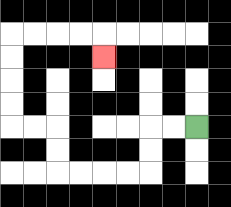{'start': '[8, 5]', 'end': '[4, 2]', 'path_directions': 'L,L,D,D,L,L,L,L,U,U,L,L,U,U,U,U,R,R,R,R,D', 'path_coordinates': '[[8, 5], [7, 5], [6, 5], [6, 6], [6, 7], [5, 7], [4, 7], [3, 7], [2, 7], [2, 6], [2, 5], [1, 5], [0, 5], [0, 4], [0, 3], [0, 2], [0, 1], [1, 1], [2, 1], [3, 1], [4, 1], [4, 2]]'}